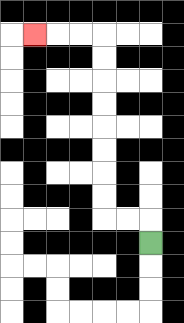{'start': '[6, 10]', 'end': '[1, 1]', 'path_directions': 'U,L,L,U,U,U,U,U,U,U,U,L,L,L', 'path_coordinates': '[[6, 10], [6, 9], [5, 9], [4, 9], [4, 8], [4, 7], [4, 6], [4, 5], [4, 4], [4, 3], [4, 2], [4, 1], [3, 1], [2, 1], [1, 1]]'}